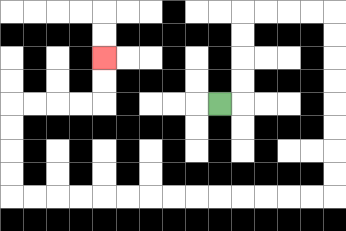{'start': '[9, 4]', 'end': '[4, 2]', 'path_directions': 'R,U,U,U,U,R,R,R,R,D,D,D,D,D,D,D,D,L,L,L,L,L,L,L,L,L,L,L,L,L,L,U,U,U,U,R,R,R,R,U,U', 'path_coordinates': '[[9, 4], [10, 4], [10, 3], [10, 2], [10, 1], [10, 0], [11, 0], [12, 0], [13, 0], [14, 0], [14, 1], [14, 2], [14, 3], [14, 4], [14, 5], [14, 6], [14, 7], [14, 8], [13, 8], [12, 8], [11, 8], [10, 8], [9, 8], [8, 8], [7, 8], [6, 8], [5, 8], [4, 8], [3, 8], [2, 8], [1, 8], [0, 8], [0, 7], [0, 6], [0, 5], [0, 4], [1, 4], [2, 4], [3, 4], [4, 4], [4, 3], [4, 2]]'}